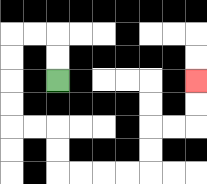{'start': '[2, 3]', 'end': '[8, 3]', 'path_directions': 'U,U,L,L,D,D,D,D,R,R,D,D,R,R,R,R,U,U,R,R,U,U', 'path_coordinates': '[[2, 3], [2, 2], [2, 1], [1, 1], [0, 1], [0, 2], [0, 3], [0, 4], [0, 5], [1, 5], [2, 5], [2, 6], [2, 7], [3, 7], [4, 7], [5, 7], [6, 7], [6, 6], [6, 5], [7, 5], [8, 5], [8, 4], [8, 3]]'}